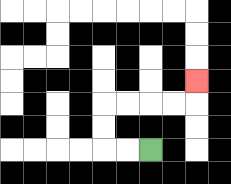{'start': '[6, 6]', 'end': '[8, 3]', 'path_directions': 'L,L,U,U,R,R,R,R,U', 'path_coordinates': '[[6, 6], [5, 6], [4, 6], [4, 5], [4, 4], [5, 4], [6, 4], [7, 4], [8, 4], [8, 3]]'}